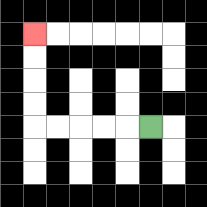{'start': '[6, 5]', 'end': '[1, 1]', 'path_directions': 'L,L,L,L,L,U,U,U,U', 'path_coordinates': '[[6, 5], [5, 5], [4, 5], [3, 5], [2, 5], [1, 5], [1, 4], [1, 3], [1, 2], [1, 1]]'}